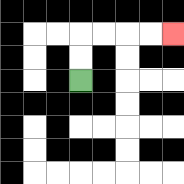{'start': '[3, 3]', 'end': '[7, 1]', 'path_directions': 'U,U,R,R,R,R', 'path_coordinates': '[[3, 3], [3, 2], [3, 1], [4, 1], [5, 1], [6, 1], [7, 1]]'}